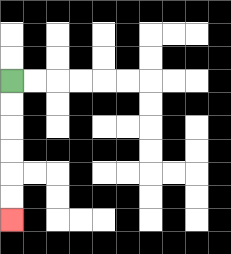{'start': '[0, 3]', 'end': '[0, 9]', 'path_directions': 'D,D,D,D,D,D', 'path_coordinates': '[[0, 3], [0, 4], [0, 5], [0, 6], [0, 7], [0, 8], [0, 9]]'}